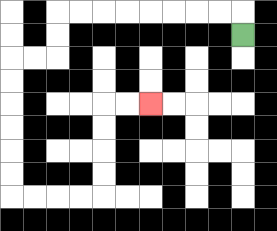{'start': '[10, 1]', 'end': '[6, 4]', 'path_directions': 'U,L,L,L,L,L,L,L,L,D,D,L,L,D,D,D,D,D,D,R,R,R,R,U,U,U,U,R,R', 'path_coordinates': '[[10, 1], [10, 0], [9, 0], [8, 0], [7, 0], [6, 0], [5, 0], [4, 0], [3, 0], [2, 0], [2, 1], [2, 2], [1, 2], [0, 2], [0, 3], [0, 4], [0, 5], [0, 6], [0, 7], [0, 8], [1, 8], [2, 8], [3, 8], [4, 8], [4, 7], [4, 6], [4, 5], [4, 4], [5, 4], [6, 4]]'}